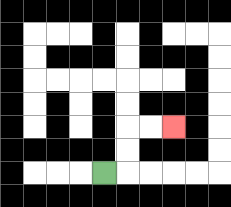{'start': '[4, 7]', 'end': '[7, 5]', 'path_directions': 'R,U,U,R,R', 'path_coordinates': '[[4, 7], [5, 7], [5, 6], [5, 5], [6, 5], [7, 5]]'}